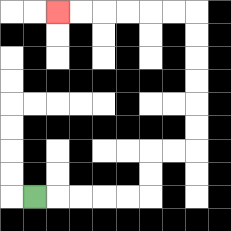{'start': '[1, 8]', 'end': '[2, 0]', 'path_directions': 'R,R,R,R,R,U,U,R,R,U,U,U,U,U,U,L,L,L,L,L,L', 'path_coordinates': '[[1, 8], [2, 8], [3, 8], [4, 8], [5, 8], [6, 8], [6, 7], [6, 6], [7, 6], [8, 6], [8, 5], [8, 4], [8, 3], [8, 2], [8, 1], [8, 0], [7, 0], [6, 0], [5, 0], [4, 0], [3, 0], [2, 0]]'}